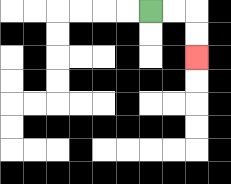{'start': '[6, 0]', 'end': '[8, 2]', 'path_directions': 'R,R,D,D', 'path_coordinates': '[[6, 0], [7, 0], [8, 0], [8, 1], [8, 2]]'}